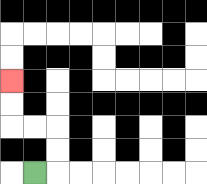{'start': '[1, 7]', 'end': '[0, 3]', 'path_directions': 'R,U,U,L,L,U,U', 'path_coordinates': '[[1, 7], [2, 7], [2, 6], [2, 5], [1, 5], [0, 5], [0, 4], [0, 3]]'}